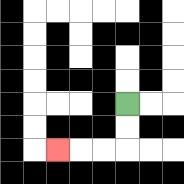{'start': '[5, 4]', 'end': '[2, 6]', 'path_directions': 'D,D,L,L,L', 'path_coordinates': '[[5, 4], [5, 5], [5, 6], [4, 6], [3, 6], [2, 6]]'}